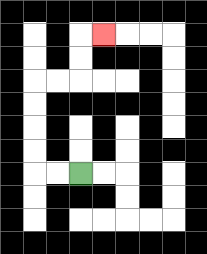{'start': '[3, 7]', 'end': '[4, 1]', 'path_directions': 'L,L,U,U,U,U,R,R,U,U,R', 'path_coordinates': '[[3, 7], [2, 7], [1, 7], [1, 6], [1, 5], [1, 4], [1, 3], [2, 3], [3, 3], [3, 2], [3, 1], [4, 1]]'}